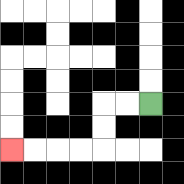{'start': '[6, 4]', 'end': '[0, 6]', 'path_directions': 'L,L,D,D,L,L,L,L', 'path_coordinates': '[[6, 4], [5, 4], [4, 4], [4, 5], [4, 6], [3, 6], [2, 6], [1, 6], [0, 6]]'}